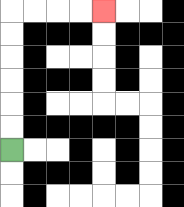{'start': '[0, 6]', 'end': '[4, 0]', 'path_directions': 'U,U,U,U,U,U,R,R,R,R', 'path_coordinates': '[[0, 6], [0, 5], [0, 4], [0, 3], [0, 2], [0, 1], [0, 0], [1, 0], [2, 0], [3, 0], [4, 0]]'}